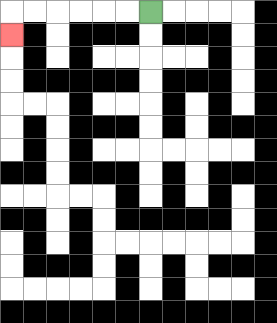{'start': '[6, 0]', 'end': '[0, 1]', 'path_directions': 'L,L,L,L,L,L,D', 'path_coordinates': '[[6, 0], [5, 0], [4, 0], [3, 0], [2, 0], [1, 0], [0, 0], [0, 1]]'}